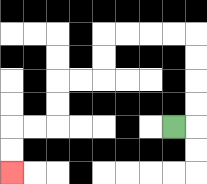{'start': '[7, 5]', 'end': '[0, 7]', 'path_directions': 'R,U,U,U,U,L,L,L,L,D,D,L,L,D,D,L,L,D,D', 'path_coordinates': '[[7, 5], [8, 5], [8, 4], [8, 3], [8, 2], [8, 1], [7, 1], [6, 1], [5, 1], [4, 1], [4, 2], [4, 3], [3, 3], [2, 3], [2, 4], [2, 5], [1, 5], [0, 5], [0, 6], [0, 7]]'}